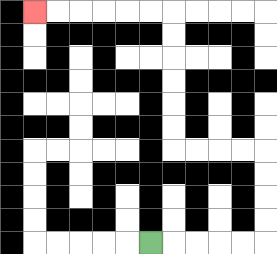{'start': '[6, 10]', 'end': '[1, 0]', 'path_directions': 'R,R,R,R,R,U,U,U,U,L,L,L,L,U,U,U,U,U,U,L,L,L,L,L,L', 'path_coordinates': '[[6, 10], [7, 10], [8, 10], [9, 10], [10, 10], [11, 10], [11, 9], [11, 8], [11, 7], [11, 6], [10, 6], [9, 6], [8, 6], [7, 6], [7, 5], [7, 4], [7, 3], [7, 2], [7, 1], [7, 0], [6, 0], [5, 0], [4, 0], [3, 0], [2, 0], [1, 0]]'}